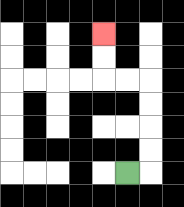{'start': '[5, 7]', 'end': '[4, 1]', 'path_directions': 'R,U,U,U,U,L,L,U,U', 'path_coordinates': '[[5, 7], [6, 7], [6, 6], [6, 5], [6, 4], [6, 3], [5, 3], [4, 3], [4, 2], [4, 1]]'}